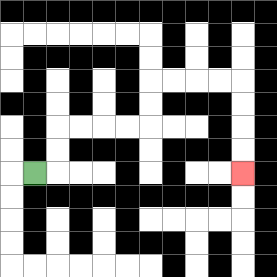{'start': '[1, 7]', 'end': '[10, 7]', 'path_directions': 'R,U,U,R,R,R,R,U,U,R,R,R,R,D,D,D,D', 'path_coordinates': '[[1, 7], [2, 7], [2, 6], [2, 5], [3, 5], [4, 5], [5, 5], [6, 5], [6, 4], [6, 3], [7, 3], [8, 3], [9, 3], [10, 3], [10, 4], [10, 5], [10, 6], [10, 7]]'}